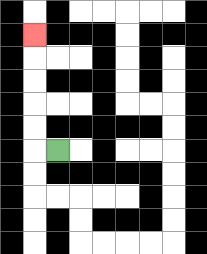{'start': '[2, 6]', 'end': '[1, 1]', 'path_directions': 'L,U,U,U,U,U', 'path_coordinates': '[[2, 6], [1, 6], [1, 5], [1, 4], [1, 3], [1, 2], [1, 1]]'}